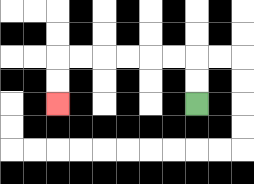{'start': '[8, 4]', 'end': '[2, 4]', 'path_directions': 'U,U,L,L,L,L,L,L,D,D', 'path_coordinates': '[[8, 4], [8, 3], [8, 2], [7, 2], [6, 2], [5, 2], [4, 2], [3, 2], [2, 2], [2, 3], [2, 4]]'}